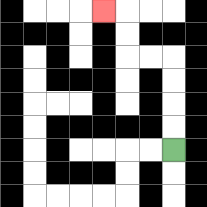{'start': '[7, 6]', 'end': '[4, 0]', 'path_directions': 'U,U,U,U,L,L,U,U,L', 'path_coordinates': '[[7, 6], [7, 5], [7, 4], [7, 3], [7, 2], [6, 2], [5, 2], [5, 1], [5, 0], [4, 0]]'}